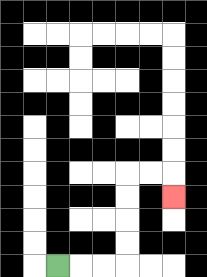{'start': '[2, 11]', 'end': '[7, 8]', 'path_directions': 'R,R,R,U,U,U,U,R,R,D', 'path_coordinates': '[[2, 11], [3, 11], [4, 11], [5, 11], [5, 10], [5, 9], [5, 8], [5, 7], [6, 7], [7, 7], [7, 8]]'}